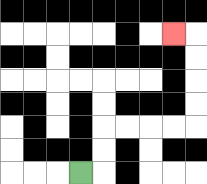{'start': '[3, 7]', 'end': '[7, 1]', 'path_directions': 'R,U,U,R,R,R,R,U,U,U,U,L', 'path_coordinates': '[[3, 7], [4, 7], [4, 6], [4, 5], [5, 5], [6, 5], [7, 5], [8, 5], [8, 4], [8, 3], [8, 2], [8, 1], [7, 1]]'}